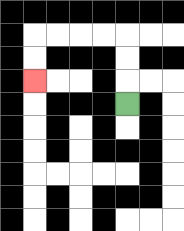{'start': '[5, 4]', 'end': '[1, 3]', 'path_directions': 'U,U,U,L,L,L,L,D,D', 'path_coordinates': '[[5, 4], [5, 3], [5, 2], [5, 1], [4, 1], [3, 1], [2, 1], [1, 1], [1, 2], [1, 3]]'}